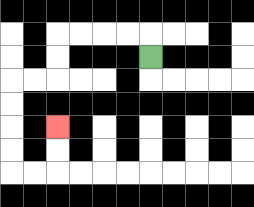{'start': '[6, 2]', 'end': '[2, 5]', 'path_directions': 'U,L,L,L,L,D,D,L,L,D,D,D,D,R,R,U,U', 'path_coordinates': '[[6, 2], [6, 1], [5, 1], [4, 1], [3, 1], [2, 1], [2, 2], [2, 3], [1, 3], [0, 3], [0, 4], [0, 5], [0, 6], [0, 7], [1, 7], [2, 7], [2, 6], [2, 5]]'}